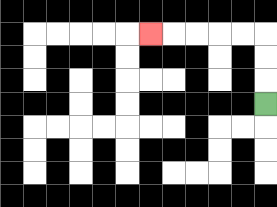{'start': '[11, 4]', 'end': '[6, 1]', 'path_directions': 'U,U,U,L,L,L,L,L', 'path_coordinates': '[[11, 4], [11, 3], [11, 2], [11, 1], [10, 1], [9, 1], [8, 1], [7, 1], [6, 1]]'}